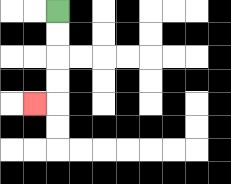{'start': '[2, 0]', 'end': '[1, 4]', 'path_directions': 'D,D,D,D,L', 'path_coordinates': '[[2, 0], [2, 1], [2, 2], [2, 3], [2, 4], [1, 4]]'}